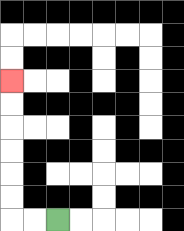{'start': '[2, 9]', 'end': '[0, 3]', 'path_directions': 'L,L,U,U,U,U,U,U', 'path_coordinates': '[[2, 9], [1, 9], [0, 9], [0, 8], [0, 7], [0, 6], [0, 5], [0, 4], [0, 3]]'}